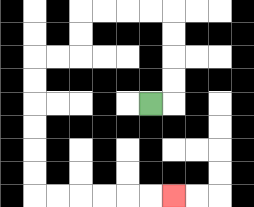{'start': '[6, 4]', 'end': '[7, 8]', 'path_directions': 'R,U,U,U,U,L,L,L,L,D,D,L,L,D,D,D,D,D,D,R,R,R,R,R,R', 'path_coordinates': '[[6, 4], [7, 4], [7, 3], [7, 2], [7, 1], [7, 0], [6, 0], [5, 0], [4, 0], [3, 0], [3, 1], [3, 2], [2, 2], [1, 2], [1, 3], [1, 4], [1, 5], [1, 6], [1, 7], [1, 8], [2, 8], [3, 8], [4, 8], [5, 8], [6, 8], [7, 8]]'}